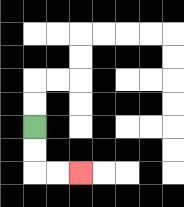{'start': '[1, 5]', 'end': '[3, 7]', 'path_directions': 'D,D,R,R', 'path_coordinates': '[[1, 5], [1, 6], [1, 7], [2, 7], [3, 7]]'}